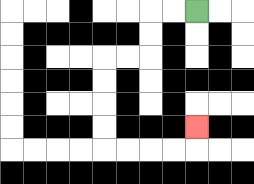{'start': '[8, 0]', 'end': '[8, 5]', 'path_directions': 'L,L,D,D,L,L,D,D,D,D,R,R,R,R,U', 'path_coordinates': '[[8, 0], [7, 0], [6, 0], [6, 1], [6, 2], [5, 2], [4, 2], [4, 3], [4, 4], [4, 5], [4, 6], [5, 6], [6, 6], [7, 6], [8, 6], [8, 5]]'}